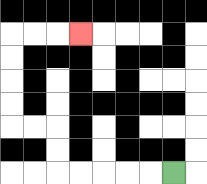{'start': '[7, 7]', 'end': '[3, 1]', 'path_directions': 'L,L,L,L,L,U,U,L,L,U,U,U,U,R,R,R', 'path_coordinates': '[[7, 7], [6, 7], [5, 7], [4, 7], [3, 7], [2, 7], [2, 6], [2, 5], [1, 5], [0, 5], [0, 4], [0, 3], [0, 2], [0, 1], [1, 1], [2, 1], [3, 1]]'}